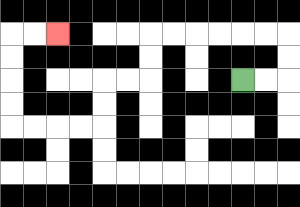{'start': '[10, 3]', 'end': '[2, 1]', 'path_directions': 'R,R,U,U,L,L,L,L,L,L,D,D,L,L,D,D,L,L,L,L,U,U,U,U,R,R', 'path_coordinates': '[[10, 3], [11, 3], [12, 3], [12, 2], [12, 1], [11, 1], [10, 1], [9, 1], [8, 1], [7, 1], [6, 1], [6, 2], [6, 3], [5, 3], [4, 3], [4, 4], [4, 5], [3, 5], [2, 5], [1, 5], [0, 5], [0, 4], [0, 3], [0, 2], [0, 1], [1, 1], [2, 1]]'}